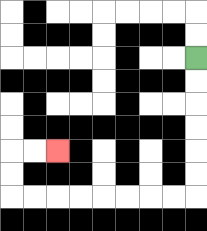{'start': '[8, 2]', 'end': '[2, 6]', 'path_directions': 'D,D,D,D,D,D,L,L,L,L,L,L,L,L,U,U,R,R', 'path_coordinates': '[[8, 2], [8, 3], [8, 4], [8, 5], [8, 6], [8, 7], [8, 8], [7, 8], [6, 8], [5, 8], [4, 8], [3, 8], [2, 8], [1, 8], [0, 8], [0, 7], [0, 6], [1, 6], [2, 6]]'}